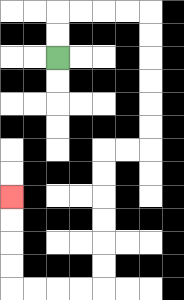{'start': '[2, 2]', 'end': '[0, 8]', 'path_directions': 'U,U,R,R,R,R,D,D,D,D,D,D,L,L,D,D,D,D,D,D,L,L,L,L,U,U,U,U', 'path_coordinates': '[[2, 2], [2, 1], [2, 0], [3, 0], [4, 0], [5, 0], [6, 0], [6, 1], [6, 2], [6, 3], [6, 4], [6, 5], [6, 6], [5, 6], [4, 6], [4, 7], [4, 8], [4, 9], [4, 10], [4, 11], [4, 12], [3, 12], [2, 12], [1, 12], [0, 12], [0, 11], [0, 10], [0, 9], [0, 8]]'}